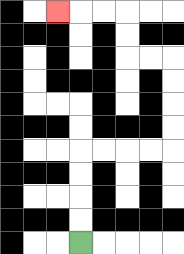{'start': '[3, 10]', 'end': '[2, 0]', 'path_directions': 'U,U,U,U,R,R,R,R,U,U,U,U,L,L,U,U,L,L,L', 'path_coordinates': '[[3, 10], [3, 9], [3, 8], [3, 7], [3, 6], [4, 6], [5, 6], [6, 6], [7, 6], [7, 5], [7, 4], [7, 3], [7, 2], [6, 2], [5, 2], [5, 1], [5, 0], [4, 0], [3, 0], [2, 0]]'}